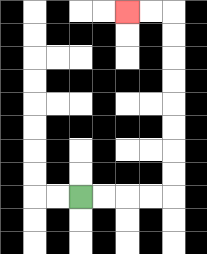{'start': '[3, 8]', 'end': '[5, 0]', 'path_directions': 'R,R,R,R,U,U,U,U,U,U,U,U,L,L', 'path_coordinates': '[[3, 8], [4, 8], [5, 8], [6, 8], [7, 8], [7, 7], [7, 6], [7, 5], [7, 4], [7, 3], [7, 2], [7, 1], [7, 0], [6, 0], [5, 0]]'}